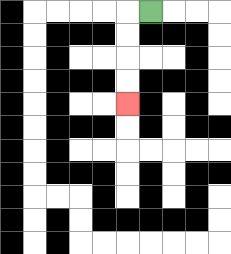{'start': '[6, 0]', 'end': '[5, 4]', 'path_directions': 'L,D,D,D,D', 'path_coordinates': '[[6, 0], [5, 0], [5, 1], [5, 2], [5, 3], [5, 4]]'}